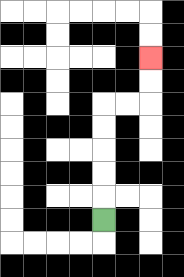{'start': '[4, 9]', 'end': '[6, 2]', 'path_directions': 'U,U,U,U,U,R,R,U,U', 'path_coordinates': '[[4, 9], [4, 8], [4, 7], [4, 6], [4, 5], [4, 4], [5, 4], [6, 4], [6, 3], [6, 2]]'}